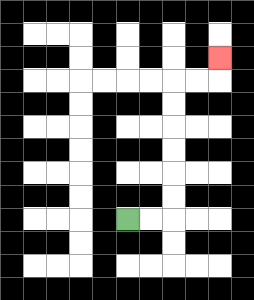{'start': '[5, 9]', 'end': '[9, 2]', 'path_directions': 'R,R,U,U,U,U,U,U,R,R,U', 'path_coordinates': '[[5, 9], [6, 9], [7, 9], [7, 8], [7, 7], [7, 6], [7, 5], [7, 4], [7, 3], [8, 3], [9, 3], [9, 2]]'}